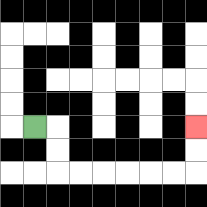{'start': '[1, 5]', 'end': '[8, 5]', 'path_directions': 'R,D,D,R,R,R,R,R,R,U,U', 'path_coordinates': '[[1, 5], [2, 5], [2, 6], [2, 7], [3, 7], [4, 7], [5, 7], [6, 7], [7, 7], [8, 7], [8, 6], [8, 5]]'}